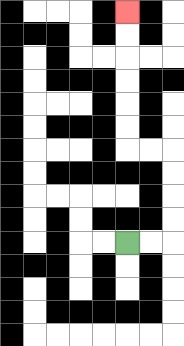{'start': '[5, 10]', 'end': '[5, 0]', 'path_directions': 'R,R,U,U,U,U,L,L,U,U,U,U,U,U', 'path_coordinates': '[[5, 10], [6, 10], [7, 10], [7, 9], [7, 8], [7, 7], [7, 6], [6, 6], [5, 6], [5, 5], [5, 4], [5, 3], [5, 2], [5, 1], [5, 0]]'}